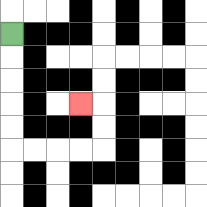{'start': '[0, 1]', 'end': '[3, 4]', 'path_directions': 'D,D,D,D,D,R,R,R,R,U,U,L', 'path_coordinates': '[[0, 1], [0, 2], [0, 3], [0, 4], [0, 5], [0, 6], [1, 6], [2, 6], [3, 6], [4, 6], [4, 5], [4, 4], [3, 4]]'}